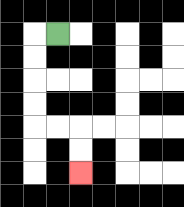{'start': '[2, 1]', 'end': '[3, 7]', 'path_directions': 'L,D,D,D,D,R,R,D,D', 'path_coordinates': '[[2, 1], [1, 1], [1, 2], [1, 3], [1, 4], [1, 5], [2, 5], [3, 5], [3, 6], [3, 7]]'}